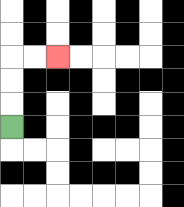{'start': '[0, 5]', 'end': '[2, 2]', 'path_directions': 'U,U,U,R,R', 'path_coordinates': '[[0, 5], [0, 4], [0, 3], [0, 2], [1, 2], [2, 2]]'}